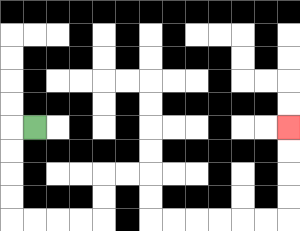{'start': '[1, 5]', 'end': '[12, 5]', 'path_directions': 'L,D,D,D,D,R,R,R,R,U,U,R,R,D,D,R,R,R,R,R,R,U,U,U,U', 'path_coordinates': '[[1, 5], [0, 5], [0, 6], [0, 7], [0, 8], [0, 9], [1, 9], [2, 9], [3, 9], [4, 9], [4, 8], [4, 7], [5, 7], [6, 7], [6, 8], [6, 9], [7, 9], [8, 9], [9, 9], [10, 9], [11, 9], [12, 9], [12, 8], [12, 7], [12, 6], [12, 5]]'}